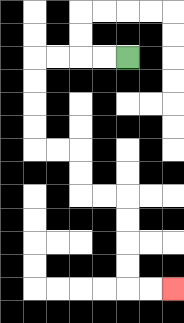{'start': '[5, 2]', 'end': '[7, 12]', 'path_directions': 'L,L,L,L,D,D,D,D,R,R,D,D,R,R,D,D,D,D,R,R', 'path_coordinates': '[[5, 2], [4, 2], [3, 2], [2, 2], [1, 2], [1, 3], [1, 4], [1, 5], [1, 6], [2, 6], [3, 6], [3, 7], [3, 8], [4, 8], [5, 8], [5, 9], [5, 10], [5, 11], [5, 12], [6, 12], [7, 12]]'}